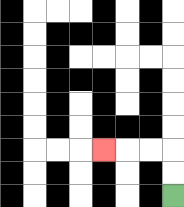{'start': '[7, 8]', 'end': '[4, 6]', 'path_directions': 'U,U,L,L,L', 'path_coordinates': '[[7, 8], [7, 7], [7, 6], [6, 6], [5, 6], [4, 6]]'}